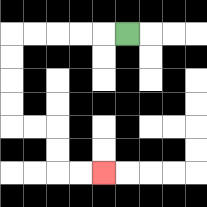{'start': '[5, 1]', 'end': '[4, 7]', 'path_directions': 'L,L,L,L,L,D,D,D,D,R,R,D,D,R,R', 'path_coordinates': '[[5, 1], [4, 1], [3, 1], [2, 1], [1, 1], [0, 1], [0, 2], [0, 3], [0, 4], [0, 5], [1, 5], [2, 5], [2, 6], [2, 7], [3, 7], [4, 7]]'}